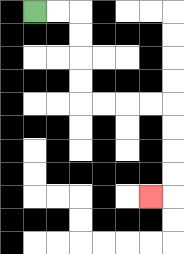{'start': '[1, 0]', 'end': '[6, 8]', 'path_directions': 'R,R,D,D,D,D,R,R,R,R,D,D,D,D,L', 'path_coordinates': '[[1, 0], [2, 0], [3, 0], [3, 1], [3, 2], [3, 3], [3, 4], [4, 4], [5, 4], [6, 4], [7, 4], [7, 5], [7, 6], [7, 7], [7, 8], [6, 8]]'}